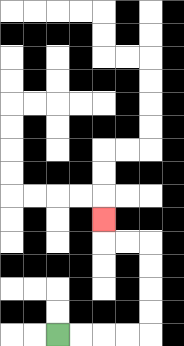{'start': '[2, 14]', 'end': '[4, 9]', 'path_directions': 'R,R,R,R,U,U,U,U,L,L,U', 'path_coordinates': '[[2, 14], [3, 14], [4, 14], [5, 14], [6, 14], [6, 13], [6, 12], [6, 11], [6, 10], [5, 10], [4, 10], [4, 9]]'}